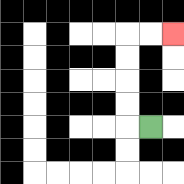{'start': '[6, 5]', 'end': '[7, 1]', 'path_directions': 'L,U,U,U,U,R,R', 'path_coordinates': '[[6, 5], [5, 5], [5, 4], [5, 3], [5, 2], [5, 1], [6, 1], [7, 1]]'}